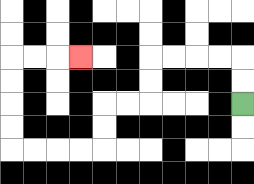{'start': '[10, 4]', 'end': '[3, 2]', 'path_directions': 'U,U,L,L,L,L,D,D,L,L,D,D,L,L,L,L,U,U,U,U,R,R,R', 'path_coordinates': '[[10, 4], [10, 3], [10, 2], [9, 2], [8, 2], [7, 2], [6, 2], [6, 3], [6, 4], [5, 4], [4, 4], [4, 5], [4, 6], [3, 6], [2, 6], [1, 6], [0, 6], [0, 5], [0, 4], [0, 3], [0, 2], [1, 2], [2, 2], [3, 2]]'}